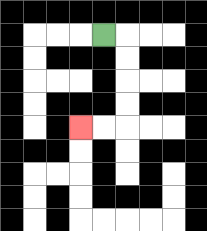{'start': '[4, 1]', 'end': '[3, 5]', 'path_directions': 'R,D,D,D,D,L,L', 'path_coordinates': '[[4, 1], [5, 1], [5, 2], [5, 3], [5, 4], [5, 5], [4, 5], [3, 5]]'}